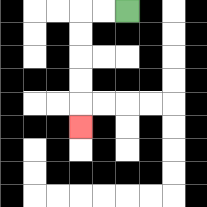{'start': '[5, 0]', 'end': '[3, 5]', 'path_directions': 'L,L,D,D,D,D,D', 'path_coordinates': '[[5, 0], [4, 0], [3, 0], [3, 1], [3, 2], [3, 3], [3, 4], [3, 5]]'}